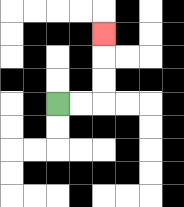{'start': '[2, 4]', 'end': '[4, 1]', 'path_directions': 'R,R,U,U,U', 'path_coordinates': '[[2, 4], [3, 4], [4, 4], [4, 3], [4, 2], [4, 1]]'}